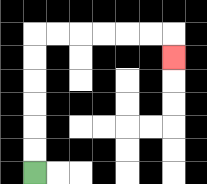{'start': '[1, 7]', 'end': '[7, 2]', 'path_directions': 'U,U,U,U,U,U,R,R,R,R,R,R,D', 'path_coordinates': '[[1, 7], [1, 6], [1, 5], [1, 4], [1, 3], [1, 2], [1, 1], [2, 1], [3, 1], [4, 1], [5, 1], [6, 1], [7, 1], [7, 2]]'}